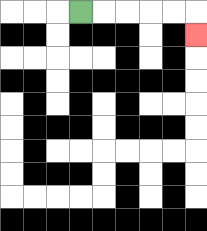{'start': '[3, 0]', 'end': '[8, 1]', 'path_directions': 'R,R,R,R,R,D', 'path_coordinates': '[[3, 0], [4, 0], [5, 0], [6, 0], [7, 0], [8, 0], [8, 1]]'}